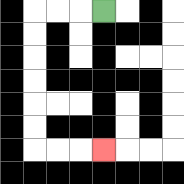{'start': '[4, 0]', 'end': '[4, 6]', 'path_directions': 'L,L,L,D,D,D,D,D,D,R,R,R', 'path_coordinates': '[[4, 0], [3, 0], [2, 0], [1, 0], [1, 1], [1, 2], [1, 3], [1, 4], [1, 5], [1, 6], [2, 6], [3, 6], [4, 6]]'}